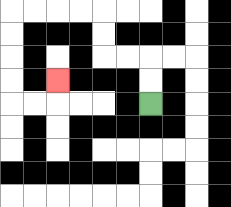{'start': '[6, 4]', 'end': '[2, 3]', 'path_directions': 'U,U,L,L,U,U,L,L,L,L,D,D,D,D,R,R,U', 'path_coordinates': '[[6, 4], [6, 3], [6, 2], [5, 2], [4, 2], [4, 1], [4, 0], [3, 0], [2, 0], [1, 0], [0, 0], [0, 1], [0, 2], [0, 3], [0, 4], [1, 4], [2, 4], [2, 3]]'}